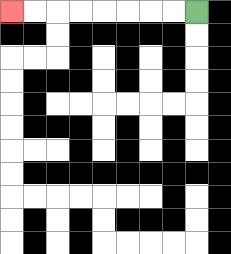{'start': '[8, 0]', 'end': '[0, 0]', 'path_directions': 'L,L,L,L,L,L,L,L', 'path_coordinates': '[[8, 0], [7, 0], [6, 0], [5, 0], [4, 0], [3, 0], [2, 0], [1, 0], [0, 0]]'}